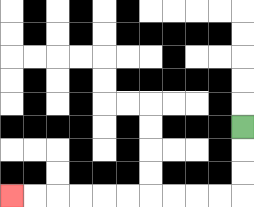{'start': '[10, 5]', 'end': '[0, 8]', 'path_directions': 'D,D,D,L,L,L,L,L,L,L,L,L,L', 'path_coordinates': '[[10, 5], [10, 6], [10, 7], [10, 8], [9, 8], [8, 8], [7, 8], [6, 8], [5, 8], [4, 8], [3, 8], [2, 8], [1, 8], [0, 8]]'}